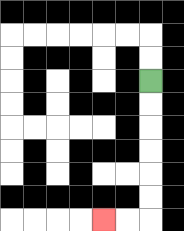{'start': '[6, 3]', 'end': '[4, 9]', 'path_directions': 'D,D,D,D,D,D,L,L', 'path_coordinates': '[[6, 3], [6, 4], [6, 5], [6, 6], [6, 7], [6, 8], [6, 9], [5, 9], [4, 9]]'}